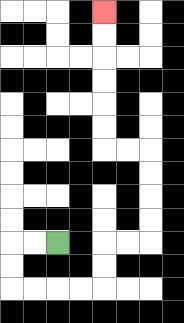{'start': '[2, 10]', 'end': '[4, 0]', 'path_directions': 'L,L,D,D,R,R,R,R,U,U,R,R,U,U,U,U,L,L,U,U,U,U,U,U', 'path_coordinates': '[[2, 10], [1, 10], [0, 10], [0, 11], [0, 12], [1, 12], [2, 12], [3, 12], [4, 12], [4, 11], [4, 10], [5, 10], [6, 10], [6, 9], [6, 8], [6, 7], [6, 6], [5, 6], [4, 6], [4, 5], [4, 4], [4, 3], [4, 2], [4, 1], [4, 0]]'}